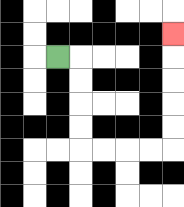{'start': '[2, 2]', 'end': '[7, 1]', 'path_directions': 'R,D,D,D,D,R,R,R,R,U,U,U,U,U', 'path_coordinates': '[[2, 2], [3, 2], [3, 3], [3, 4], [3, 5], [3, 6], [4, 6], [5, 6], [6, 6], [7, 6], [7, 5], [7, 4], [7, 3], [7, 2], [7, 1]]'}